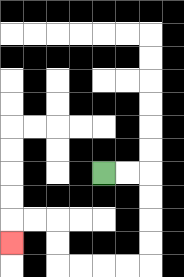{'start': '[4, 7]', 'end': '[0, 10]', 'path_directions': 'R,R,D,D,D,D,L,L,L,L,U,U,L,L,D', 'path_coordinates': '[[4, 7], [5, 7], [6, 7], [6, 8], [6, 9], [6, 10], [6, 11], [5, 11], [4, 11], [3, 11], [2, 11], [2, 10], [2, 9], [1, 9], [0, 9], [0, 10]]'}